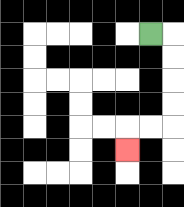{'start': '[6, 1]', 'end': '[5, 6]', 'path_directions': 'R,D,D,D,D,L,L,D', 'path_coordinates': '[[6, 1], [7, 1], [7, 2], [7, 3], [7, 4], [7, 5], [6, 5], [5, 5], [5, 6]]'}